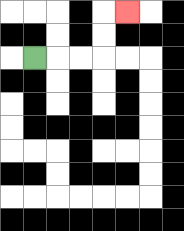{'start': '[1, 2]', 'end': '[5, 0]', 'path_directions': 'R,R,R,U,U,R', 'path_coordinates': '[[1, 2], [2, 2], [3, 2], [4, 2], [4, 1], [4, 0], [5, 0]]'}